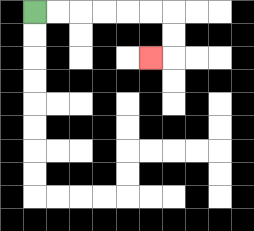{'start': '[1, 0]', 'end': '[6, 2]', 'path_directions': 'R,R,R,R,R,R,D,D,L', 'path_coordinates': '[[1, 0], [2, 0], [3, 0], [4, 0], [5, 0], [6, 0], [7, 0], [7, 1], [7, 2], [6, 2]]'}